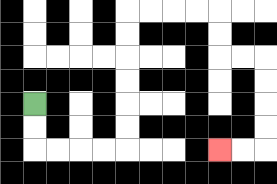{'start': '[1, 4]', 'end': '[9, 6]', 'path_directions': 'D,D,R,R,R,R,U,U,U,U,U,U,R,R,R,R,D,D,R,R,D,D,D,D,L,L', 'path_coordinates': '[[1, 4], [1, 5], [1, 6], [2, 6], [3, 6], [4, 6], [5, 6], [5, 5], [5, 4], [5, 3], [5, 2], [5, 1], [5, 0], [6, 0], [7, 0], [8, 0], [9, 0], [9, 1], [9, 2], [10, 2], [11, 2], [11, 3], [11, 4], [11, 5], [11, 6], [10, 6], [9, 6]]'}